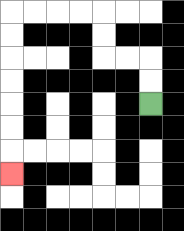{'start': '[6, 4]', 'end': '[0, 7]', 'path_directions': 'U,U,L,L,U,U,L,L,L,L,D,D,D,D,D,D,D', 'path_coordinates': '[[6, 4], [6, 3], [6, 2], [5, 2], [4, 2], [4, 1], [4, 0], [3, 0], [2, 0], [1, 0], [0, 0], [0, 1], [0, 2], [0, 3], [0, 4], [0, 5], [0, 6], [0, 7]]'}